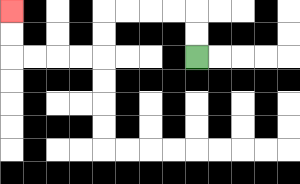{'start': '[8, 2]', 'end': '[0, 0]', 'path_directions': 'U,U,L,L,L,L,D,D,L,L,L,L,U,U', 'path_coordinates': '[[8, 2], [8, 1], [8, 0], [7, 0], [6, 0], [5, 0], [4, 0], [4, 1], [4, 2], [3, 2], [2, 2], [1, 2], [0, 2], [0, 1], [0, 0]]'}